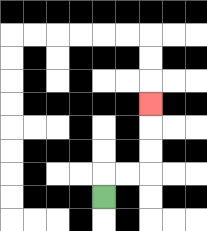{'start': '[4, 8]', 'end': '[6, 4]', 'path_directions': 'U,R,R,U,U,U', 'path_coordinates': '[[4, 8], [4, 7], [5, 7], [6, 7], [6, 6], [6, 5], [6, 4]]'}